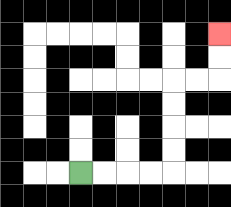{'start': '[3, 7]', 'end': '[9, 1]', 'path_directions': 'R,R,R,R,U,U,U,U,R,R,U,U', 'path_coordinates': '[[3, 7], [4, 7], [5, 7], [6, 7], [7, 7], [7, 6], [7, 5], [7, 4], [7, 3], [8, 3], [9, 3], [9, 2], [9, 1]]'}